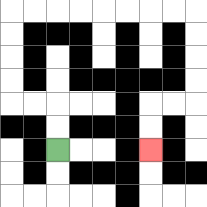{'start': '[2, 6]', 'end': '[6, 6]', 'path_directions': 'U,U,L,L,U,U,U,U,R,R,R,R,R,R,R,R,D,D,D,D,L,L,D,D', 'path_coordinates': '[[2, 6], [2, 5], [2, 4], [1, 4], [0, 4], [0, 3], [0, 2], [0, 1], [0, 0], [1, 0], [2, 0], [3, 0], [4, 0], [5, 0], [6, 0], [7, 0], [8, 0], [8, 1], [8, 2], [8, 3], [8, 4], [7, 4], [6, 4], [6, 5], [6, 6]]'}